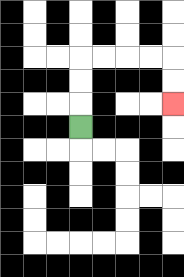{'start': '[3, 5]', 'end': '[7, 4]', 'path_directions': 'U,U,U,R,R,R,R,D,D', 'path_coordinates': '[[3, 5], [3, 4], [3, 3], [3, 2], [4, 2], [5, 2], [6, 2], [7, 2], [7, 3], [7, 4]]'}